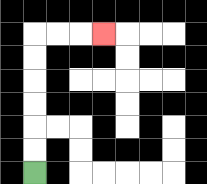{'start': '[1, 7]', 'end': '[4, 1]', 'path_directions': 'U,U,U,U,U,U,R,R,R', 'path_coordinates': '[[1, 7], [1, 6], [1, 5], [1, 4], [1, 3], [1, 2], [1, 1], [2, 1], [3, 1], [4, 1]]'}